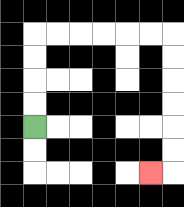{'start': '[1, 5]', 'end': '[6, 7]', 'path_directions': 'U,U,U,U,R,R,R,R,R,R,D,D,D,D,D,D,L', 'path_coordinates': '[[1, 5], [1, 4], [1, 3], [1, 2], [1, 1], [2, 1], [3, 1], [4, 1], [5, 1], [6, 1], [7, 1], [7, 2], [7, 3], [7, 4], [7, 5], [7, 6], [7, 7], [6, 7]]'}